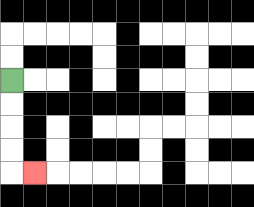{'start': '[0, 3]', 'end': '[1, 7]', 'path_directions': 'D,D,D,D,R', 'path_coordinates': '[[0, 3], [0, 4], [0, 5], [0, 6], [0, 7], [1, 7]]'}